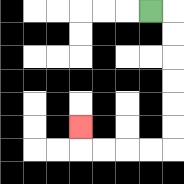{'start': '[6, 0]', 'end': '[3, 5]', 'path_directions': 'R,D,D,D,D,D,D,L,L,L,L,U', 'path_coordinates': '[[6, 0], [7, 0], [7, 1], [7, 2], [7, 3], [7, 4], [7, 5], [7, 6], [6, 6], [5, 6], [4, 6], [3, 6], [3, 5]]'}